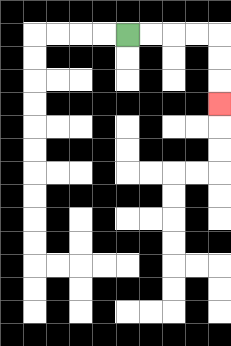{'start': '[5, 1]', 'end': '[9, 4]', 'path_directions': 'R,R,R,R,D,D,D', 'path_coordinates': '[[5, 1], [6, 1], [7, 1], [8, 1], [9, 1], [9, 2], [9, 3], [9, 4]]'}